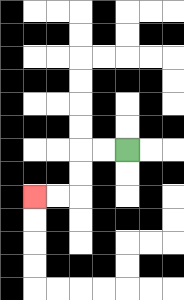{'start': '[5, 6]', 'end': '[1, 8]', 'path_directions': 'L,L,D,D,L,L', 'path_coordinates': '[[5, 6], [4, 6], [3, 6], [3, 7], [3, 8], [2, 8], [1, 8]]'}